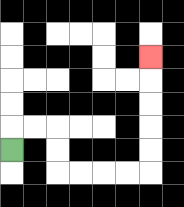{'start': '[0, 6]', 'end': '[6, 2]', 'path_directions': 'U,R,R,D,D,R,R,R,R,U,U,U,U,U', 'path_coordinates': '[[0, 6], [0, 5], [1, 5], [2, 5], [2, 6], [2, 7], [3, 7], [4, 7], [5, 7], [6, 7], [6, 6], [6, 5], [6, 4], [6, 3], [6, 2]]'}